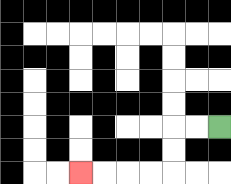{'start': '[9, 5]', 'end': '[3, 7]', 'path_directions': 'L,L,D,D,L,L,L,L', 'path_coordinates': '[[9, 5], [8, 5], [7, 5], [7, 6], [7, 7], [6, 7], [5, 7], [4, 7], [3, 7]]'}